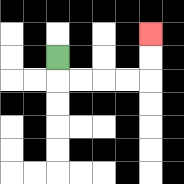{'start': '[2, 2]', 'end': '[6, 1]', 'path_directions': 'D,R,R,R,R,U,U', 'path_coordinates': '[[2, 2], [2, 3], [3, 3], [4, 3], [5, 3], [6, 3], [6, 2], [6, 1]]'}